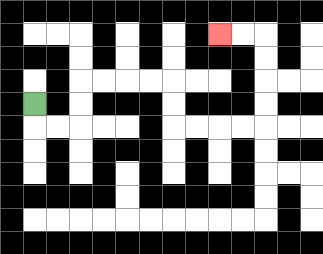{'start': '[1, 4]', 'end': '[9, 1]', 'path_directions': 'D,R,R,U,U,R,R,R,R,D,D,R,R,R,R,U,U,U,U,L,L', 'path_coordinates': '[[1, 4], [1, 5], [2, 5], [3, 5], [3, 4], [3, 3], [4, 3], [5, 3], [6, 3], [7, 3], [7, 4], [7, 5], [8, 5], [9, 5], [10, 5], [11, 5], [11, 4], [11, 3], [11, 2], [11, 1], [10, 1], [9, 1]]'}